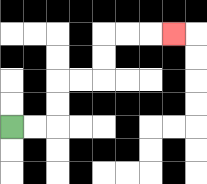{'start': '[0, 5]', 'end': '[7, 1]', 'path_directions': 'R,R,U,U,R,R,U,U,R,R,R', 'path_coordinates': '[[0, 5], [1, 5], [2, 5], [2, 4], [2, 3], [3, 3], [4, 3], [4, 2], [4, 1], [5, 1], [6, 1], [7, 1]]'}